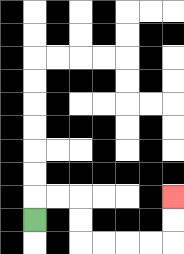{'start': '[1, 9]', 'end': '[7, 8]', 'path_directions': 'U,R,R,D,D,R,R,R,R,U,U', 'path_coordinates': '[[1, 9], [1, 8], [2, 8], [3, 8], [3, 9], [3, 10], [4, 10], [5, 10], [6, 10], [7, 10], [7, 9], [7, 8]]'}